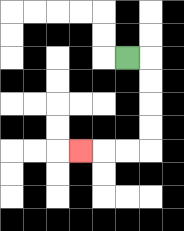{'start': '[5, 2]', 'end': '[3, 6]', 'path_directions': 'R,D,D,D,D,L,L,L', 'path_coordinates': '[[5, 2], [6, 2], [6, 3], [6, 4], [6, 5], [6, 6], [5, 6], [4, 6], [3, 6]]'}